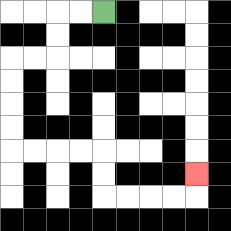{'start': '[4, 0]', 'end': '[8, 7]', 'path_directions': 'L,L,D,D,L,L,D,D,D,D,R,R,R,R,D,D,R,R,R,R,U', 'path_coordinates': '[[4, 0], [3, 0], [2, 0], [2, 1], [2, 2], [1, 2], [0, 2], [0, 3], [0, 4], [0, 5], [0, 6], [1, 6], [2, 6], [3, 6], [4, 6], [4, 7], [4, 8], [5, 8], [6, 8], [7, 8], [8, 8], [8, 7]]'}